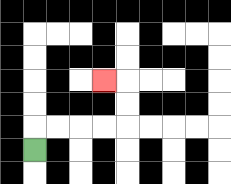{'start': '[1, 6]', 'end': '[4, 3]', 'path_directions': 'U,R,R,R,R,U,U,L', 'path_coordinates': '[[1, 6], [1, 5], [2, 5], [3, 5], [4, 5], [5, 5], [5, 4], [5, 3], [4, 3]]'}